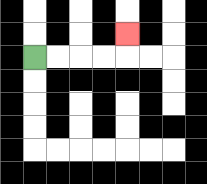{'start': '[1, 2]', 'end': '[5, 1]', 'path_directions': 'R,R,R,R,U', 'path_coordinates': '[[1, 2], [2, 2], [3, 2], [4, 2], [5, 2], [5, 1]]'}